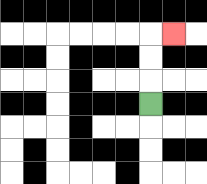{'start': '[6, 4]', 'end': '[7, 1]', 'path_directions': 'U,U,U,R', 'path_coordinates': '[[6, 4], [6, 3], [6, 2], [6, 1], [7, 1]]'}